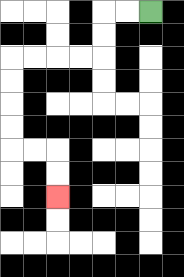{'start': '[6, 0]', 'end': '[2, 8]', 'path_directions': 'L,L,D,D,L,L,L,L,D,D,D,D,R,R,D,D', 'path_coordinates': '[[6, 0], [5, 0], [4, 0], [4, 1], [4, 2], [3, 2], [2, 2], [1, 2], [0, 2], [0, 3], [0, 4], [0, 5], [0, 6], [1, 6], [2, 6], [2, 7], [2, 8]]'}